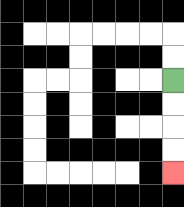{'start': '[7, 3]', 'end': '[7, 7]', 'path_directions': 'D,D,D,D', 'path_coordinates': '[[7, 3], [7, 4], [7, 5], [7, 6], [7, 7]]'}